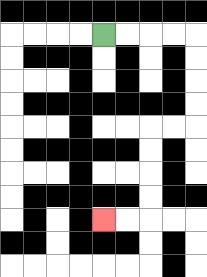{'start': '[4, 1]', 'end': '[4, 9]', 'path_directions': 'R,R,R,R,D,D,D,D,L,L,D,D,D,D,L,L', 'path_coordinates': '[[4, 1], [5, 1], [6, 1], [7, 1], [8, 1], [8, 2], [8, 3], [8, 4], [8, 5], [7, 5], [6, 5], [6, 6], [6, 7], [6, 8], [6, 9], [5, 9], [4, 9]]'}